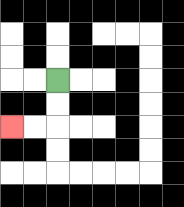{'start': '[2, 3]', 'end': '[0, 5]', 'path_directions': 'D,D,L,L', 'path_coordinates': '[[2, 3], [2, 4], [2, 5], [1, 5], [0, 5]]'}